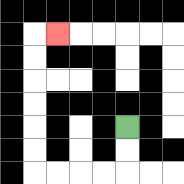{'start': '[5, 5]', 'end': '[2, 1]', 'path_directions': 'D,D,L,L,L,L,U,U,U,U,U,U,R', 'path_coordinates': '[[5, 5], [5, 6], [5, 7], [4, 7], [3, 7], [2, 7], [1, 7], [1, 6], [1, 5], [1, 4], [1, 3], [1, 2], [1, 1], [2, 1]]'}